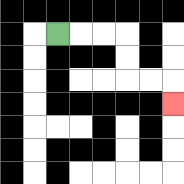{'start': '[2, 1]', 'end': '[7, 4]', 'path_directions': 'R,R,R,D,D,R,R,D', 'path_coordinates': '[[2, 1], [3, 1], [4, 1], [5, 1], [5, 2], [5, 3], [6, 3], [7, 3], [7, 4]]'}